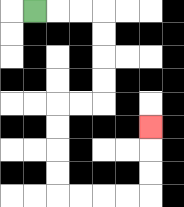{'start': '[1, 0]', 'end': '[6, 5]', 'path_directions': 'R,R,R,D,D,D,D,L,L,D,D,D,D,R,R,R,R,U,U,U', 'path_coordinates': '[[1, 0], [2, 0], [3, 0], [4, 0], [4, 1], [4, 2], [4, 3], [4, 4], [3, 4], [2, 4], [2, 5], [2, 6], [2, 7], [2, 8], [3, 8], [4, 8], [5, 8], [6, 8], [6, 7], [6, 6], [6, 5]]'}